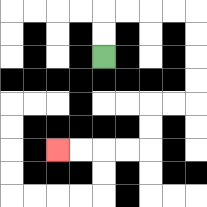{'start': '[4, 2]', 'end': '[2, 6]', 'path_directions': 'U,U,R,R,R,R,D,D,D,D,L,L,D,D,L,L,L,L', 'path_coordinates': '[[4, 2], [4, 1], [4, 0], [5, 0], [6, 0], [7, 0], [8, 0], [8, 1], [8, 2], [8, 3], [8, 4], [7, 4], [6, 4], [6, 5], [6, 6], [5, 6], [4, 6], [3, 6], [2, 6]]'}